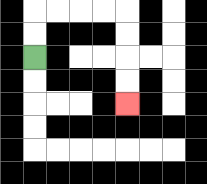{'start': '[1, 2]', 'end': '[5, 4]', 'path_directions': 'U,U,R,R,R,R,D,D,D,D', 'path_coordinates': '[[1, 2], [1, 1], [1, 0], [2, 0], [3, 0], [4, 0], [5, 0], [5, 1], [5, 2], [5, 3], [5, 4]]'}